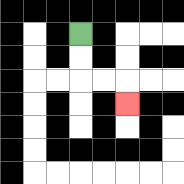{'start': '[3, 1]', 'end': '[5, 4]', 'path_directions': 'D,D,R,R,D', 'path_coordinates': '[[3, 1], [3, 2], [3, 3], [4, 3], [5, 3], [5, 4]]'}